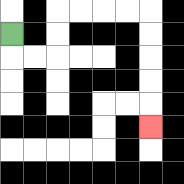{'start': '[0, 1]', 'end': '[6, 5]', 'path_directions': 'D,R,R,U,U,R,R,R,R,D,D,D,D,D', 'path_coordinates': '[[0, 1], [0, 2], [1, 2], [2, 2], [2, 1], [2, 0], [3, 0], [4, 0], [5, 0], [6, 0], [6, 1], [6, 2], [6, 3], [6, 4], [6, 5]]'}